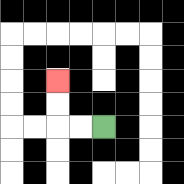{'start': '[4, 5]', 'end': '[2, 3]', 'path_directions': 'L,L,U,U', 'path_coordinates': '[[4, 5], [3, 5], [2, 5], [2, 4], [2, 3]]'}